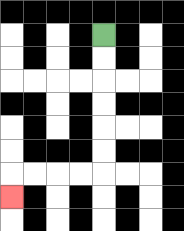{'start': '[4, 1]', 'end': '[0, 8]', 'path_directions': 'D,D,D,D,D,D,L,L,L,L,D', 'path_coordinates': '[[4, 1], [4, 2], [4, 3], [4, 4], [4, 5], [4, 6], [4, 7], [3, 7], [2, 7], [1, 7], [0, 7], [0, 8]]'}